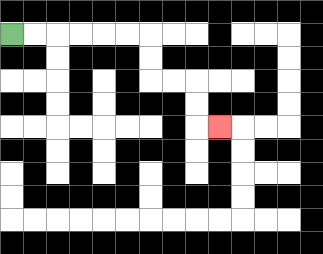{'start': '[0, 1]', 'end': '[9, 5]', 'path_directions': 'R,R,R,R,R,R,D,D,R,R,D,D,R', 'path_coordinates': '[[0, 1], [1, 1], [2, 1], [3, 1], [4, 1], [5, 1], [6, 1], [6, 2], [6, 3], [7, 3], [8, 3], [8, 4], [8, 5], [9, 5]]'}